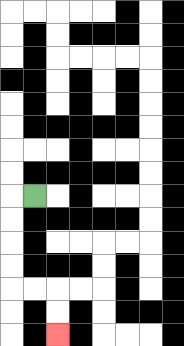{'start': '[1, 8]', 'end': '[2, 14]', 'path_directions': 'L,D,D,D,D,R,R,D,D', 'path_coordinates': '[[1, 8], [0, 8], [0, 9], [0, 10], [0, 11], [0, 12], [1, 12], [2, 12], [2, 13], [2, 14]]'}